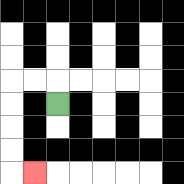{'start': '[2, 4]', 'end': '[1, 7]', 'path_directions': 'U,L,L,D,D,D,D,R', 'path_coordinates': '[[2, 4], [2, 3], [1, 3], [0, 3], [0, 4], [0, 5], [0, 6], [0, 7], [1, 7]]'}